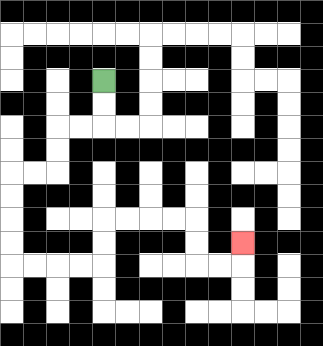{'start': '[4, 3]', 'end': '[10, 10]', 'path_directions': 'D,D,L,L,D,D,L,L,D,D,D,D,R,R,R,R,U,U,R,R,R,R,D,D,R,R,U', 'path_coordinates': '[[4, 3], [4, 4], [4, 5], [3, 5], [2, 5], [2, 6], [2, 7], [1, 7], [0, 7], [0, 8], [0, 9], [0, 10], [0, 11], [1, 11], [2, 11], [3, 11], [4, 11], [4, 10], [4, 9], [5, 9], [6, 9], [7, 9], [8, 9], [8, 10], [8, 11], [9, 11], [10, 11], [10, 10]]'}